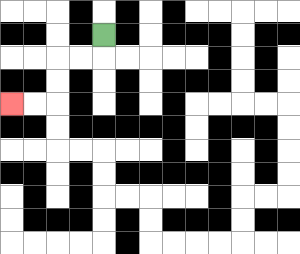{'start': '[4, 1]', 'end': '[0, 4]', 'path_directions': 'D,L,L,D,D,L,L', 'path_coordinates': '[[4, 1], [4, 2], [3, 2], [2, 2], [2, 3], [2, 4], [1, 4], [0, 4]]'}